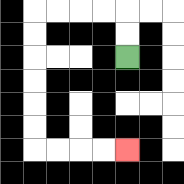{'start': '[5, 2]', 'end': '[5, 6]', 'path_directions': 'U,U,L,L,L,L,D,D,D,D,D,D,R,R,R,R', 'path_coordinates': '[[5, 2], [5, 1], [5, 0], [4, 0], [3, 0], [2, 0], [1, 0], [1, 1], [1, 2], [1, 3], [1, 4], [1, 5], [1, 6], [2, 6], [3, 6], [4, 6], [5, 6]]'}